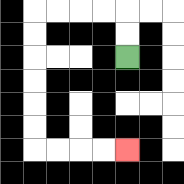{'start': '[5, 2]', 'end': '[5, 6]', 'path_directions': 'U,U,L,L,L,L,D,D,D,D,D,D,R,R,R,R', 'path_coordinates': '[[5, 2], [5, 1], [5, 0], [4, 0], [3, 0], [2, 0], [1, 0], [1, 1], [1, 2], [1, 3], [1, 4], [1, 5], [1, 6], [2, 6], [3, 6], [4, 6], [5, 6]]'}